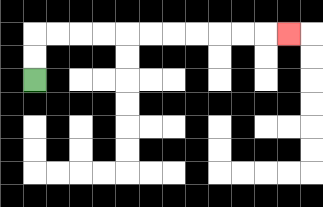{'start': '[1, 3]', 'end': '[12, 1]', 'path_directions': 'U,U,R,R,R,R,R,R,R,R,R,R,R', 'path_coordinates': '[[1, 3], [1, 2], [1, 1], [2, 1], [3, 1], [4, 1], [5, 1], [6, 1], [7, 1], [8, 1], [9, 1], [10, 1], [11, 1], [12, 1]]'}